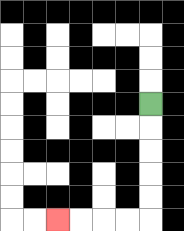{'start': '[6, 4]', 'end': '[2, 9]', 'path_directions': 'D,D,D,D,D,L,L,L,L', 'path_coordinates': '[[6, 4], [6, 5], [6, 6], [6, 7], [6, 8], [6, 9], [5, 9], [4, 9], [3, 9], [2, 9]]'}